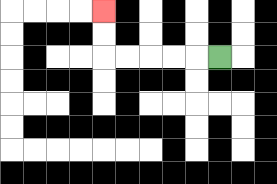{'start': '[9, 2]', 'end': '[4, 0]', 'path_directions': 'L,L,L,L,L,U,U', 'path_coordinates': '[[9, 2], [8, 2], [7, 2], [6, 2], [5, 2], [4, 2], [4, 1], [4, 0]]'}